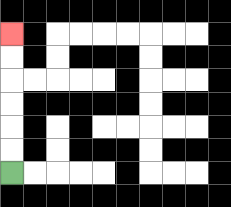{'start': '[0, 7]', 'end': '[0, 1]', 'path_directions': 'U,U,U,U,U,U', 'path_coordinates': '[[0, 7], [0, 6], [0, 5], [0, 4], [0, 3], [0, 2], [0, 1]]'}